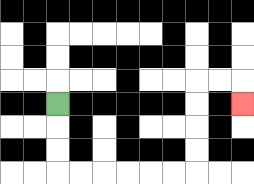{'start': '[2, 4]', 'end': '[10, 4]', 'path_directions': 'D,D,D,R,R,R,R,R,R,U,U,U,U,R,R,D', 'path_coordinates': '[[2, 4], [2, 5], [2, 6], [2, 7], [3, 7], [4, 7], [5, 7], [6, 7], [7, 7], [8, 7], [8, 6], [8, 5], [8, 4], [8, 3], [9, 3], [10, 3], [10, 4]]'}